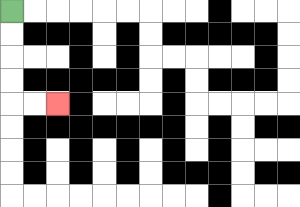{'start': '[0, 0]', 'end': '[2, 4]', 'path_directions': 'D,D,D,D,R,R', 'path_coordinates': '[[0, 0], [0, 1], [0, 2], [0, 3], [0, 4], [1, 4], [2, 4]]'}